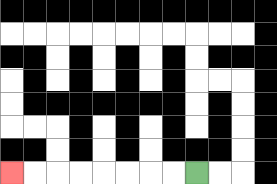{'start': '[8, 7]', 'end': '[0, 7]', 'path_directions': 'L,L,L,L,L,L,L,L', 'path_coordinates': '[[8, 7], [7, 7], [6, 7], [5, 7], [4, 7], [3, 7], [2, 7], [1, 7], [0, 7]]'}